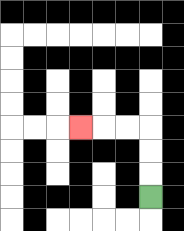{'start': '[6, 8]', 'end': '[3, 5]', 'path_directions': 'U,U,U,L,L,L', 'path_coordinates': '[[6, 8], [6, 7], [6, 6], [6, 5], [5, 5], [4, 5], [3, 5]]'}